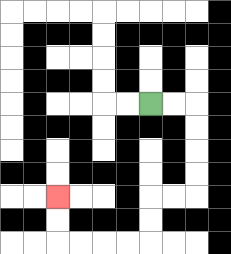{'start': '[6, 4]', 'end': '[2, 8]', 'path_directions': 'R,R,D,D,D,D,L,L,D,D,L,L,L,L,U,U', 'path_coordinates': '[[6, 4], [7, 4], [8, 4], [8, 5], [8, 6], [8, 7], [8, 8], [7, 8], [6, 8], [6, 9], [6, 10], [5, 10], [4, 10], [3, 10], [2, 10], [2, 9], [2, 8]]'}